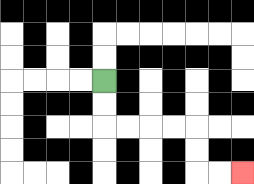{'start': '[4, 3]', 'end': '[10, 7]', 'path_directions': 'D,D,R,R,R,R,D,D,R,R', 'path_coordinates': '[[4, 3], [4, 4], [4, 5], [5, 5], [6, 5], [7, 5], [8, 5], [8, 6], [8, 7], [9, 7], [10, 7]]'}